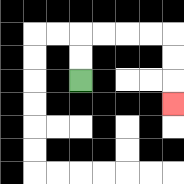{'start': '[3, 3]', 'end': '[7, 4]', 'path_directions': 'U,U,R,R,R,R,D,D,D', 'path_coordinates': '[[3, 3], [3, 2], [3, 1], [4, 1], [5, 1], [6, 1], [7, 1], [7, 2], [7, 3], [7, 4]]'}